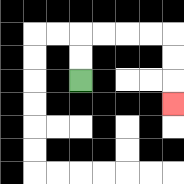{'start': '[3, 3]', 'end': '[7, 4]', 'path_directions': 'U,U,R,R,R,R,D,D,D', 'path_coordinates': '[[3, 3], [3, 2], [3, 1], [4, 1], [5, 1], [6, 1], [7, 1], [7, 2], [7, 3], [7, 4]]'}